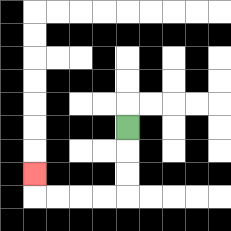{'start': '[5, 5]', 'end': '[1, 7]', 'path_directions': 'D,D,D,L,L,L,L,U', 'path_coordinates': '[[5, 5], [5, 6], [5, 7], [5, 8], [4, 8], [3, 8], [2, 8], [1, 8], [1, 7]]'}